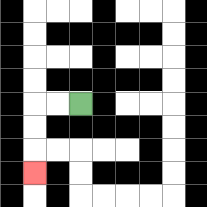{'start': '[3, 4]', 'end': '[1, 7]', 'path_directions': 'L,L,D,D,D', 'path_coordinates': '[[3, 4], [2, 4], [1, 4], [1, 5], [1, 6], [1, 7]]'}